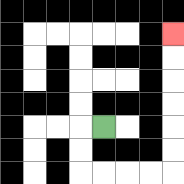{'start': '[4, 5]', 'end': '[7, 1]', 'path_directions': 'L,D,D,R,R,R,R,U,U,U,U,U,U', 'path_coordinates': '[[4, 5], [3, 5], [3, 6], [3, 7], [4, 7], [5, 7], [6, 7], [7, 7], [7, 6], [7, 5], [7, 4], [7, 3], [7, 2], [7, 1]]'}